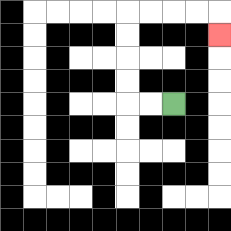{'start': '[7, 4]', 'end': '[9, 1]', 'path_directions': 'L,L,U,U,U,U,R,R,R,R,D', 'path_coordinates': '[[7, 4], [6, 4], [5, 4], [5, 3], [5, 2], [5, 1], [5, 0], [6, 0], [7, 0], [8, 0], [9, 0], [9, 1]]'}